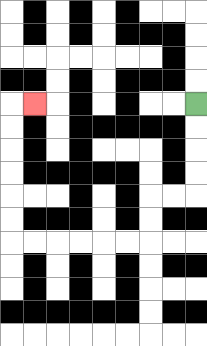{'start': '[8, 4]', 'end': '[1, 4]', 'path_directions': 'D,D,D,D,L,L,D,D,L,L,L,L,L,L,U,U,U,U,U,U,R', 'path_coordinates': '[[8, 4], [8, 5], [8, 6], [8, 7], [8, 8], [7, 8], [6, 8], [6, 9], [6, 10], [5, 10], [4, 10], [3, 10], [2, 10], [1, 10], [0, 10], [0, 9], [0, 8], [0, 7], [0, 6], [0, 5], [0, 4], [1, 4]]'}